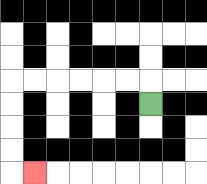{'start': '[6, 4]', 'end': '[1, 7]', 'path_directions': 'U,L,L,L,L,L,L,D,D,D,D,R', 'path_coordinates': '[[6, 4], [6, 3], [5, 3], [4, 3], [3, 3], [2, 3], [1, 3], [0, 3], [0, 4], [0, 5], [0, 6], [0, 7], [1, 7]]'}